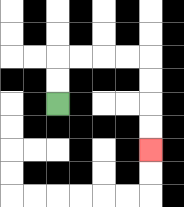{'start': '[2, 4]', 'end': '[6, 6]', 'path_directions': 'U,U,R,R,R,R,D,D,D,D', 'path_coordinates': '[[2, 4], [2, 3], [2, 2], [3, 2], [4, 2], [5, 2], [6, 2], [6, 3], [6, 4], [6, 5], [6, 6]]'}